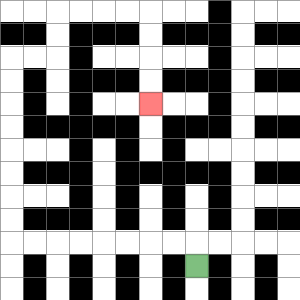{'start': '[8, 11]', 'end': '[6, 4]', 'path_directions': 'U,L,L,L,L,L,L,L,L,U,U,U,U,U,U,U,U,R,R,U,U,R,R,R,R,D,D,D,D', 'path_coordinates': '[[8, 11], [8, 10], [7, 10], [6, 10], [5, 10], [4, 10], [3, 10], [2, 10], [1, 10], [0, 10], [0, 9], [0, 8], [0, 7], [0, 6], [0, 5], [0, 4], [0, 3], [0, 2], [1, 2], [2, 2], [2, 1], [2, 0], [3, 0], [4, 0], [5, 0], [6, 0], [6, 1], [6, 2], [6, 3], [6, 4]]'}